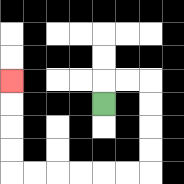{'start': '[4, 4]', 'end': '[0, 3]', 'path_directions': 'U,R,R,D,D,D,D,L,L,L,L,L,L,U,U,U,U', 'path_coordinates': '[[4, 4], [4, 3], [5, 3], [6, 3], [6, 4], [6, 5], [6, 6], [6, 7], [5, 7], [4, 7], [3, 7], [2, 7], [1, 7], [0, 7], [0, 6], [0, 5], [0, 4], [0, 3]]'}